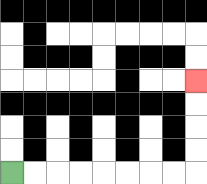{'start': '[0, 7]', 'end': '[8, 3]', 'path_directions': 'R,R,R,R,R,R,R,R,U,U,U,U', 'path_coordinates': '[[0, 7], [1, 7], [2, 7], [3, 7], [4, 7], [5, 7], [6, 7], [7, 7], [8, 7], [8, 6], [8, 5], [8, 4], [8, 3]]'}